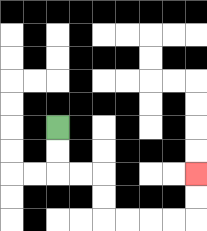{'start': '[2, 5]', 'end': '[8, 7]', 'path_directions': 'D,D,R,R,D,D,R,R,R,R,U,U', 'path_coordinates': '[[2, 5], [2, 6], [2, 7], [3, 7], [4, 7], [4, 8], [4, 9], [5, 9], [6, 9], [7, 9], [8, 9], [8, 8], [8, 7]]'}